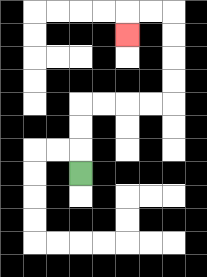{'start': '[3, 7]', 'end': '[5, 1]', 'path_directions': 'U,U,U,R,R,R,R,U,U,U,U,L,L,D', 'path_coordinates': '[[3, 7], [3, 6], [3, 5], [3, 4], [4, 4], [5, 4], [6, 4], [7, 4], [7, 3], [7, 2], [7, 1], [7, 0], [6, 0], [5, 0], [5, 1]]'}